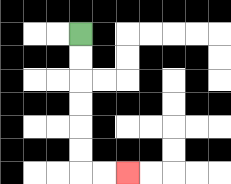{'start': '[3, 1]', 'end': '[5, 7]', 'path_directions': 'D,D,D,D,D,D,R,R', 'path_coordinates': '[[3, 1], [3, 2], [3, 3], [3, 4], [3, 5], [3, 6], [3, 7], [4, 7], [5, 7]]'}